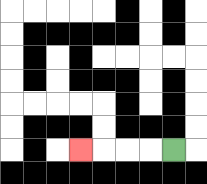{'start': '[7, 6]', 'end': '[3, 6]', 'path_directions': 'L,L,L,L', 'path_coordinates': '[[7, 6], [6, 6], [5, 6], [4, 6], [3, 6]]'}